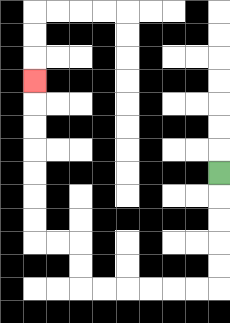{'start': '[9, 7]', 'end': '[1, 3]', 'path_directions': 'D,D,D,D,D,L,L,L,L,L,L,U,U,L,L,U,U,U,U,U,U,U', 'path_coordinates': '[[9, 7], [9, 8], [9, 9], [9, 10], [9, 11], [9, 12], [8, 12], [7, 12], [6, 12], [5, 12], [4, 12], [3, 12], [3, 11], [3, 10], [2, 10], [1, 10], [1, 9], [1, 8], [1, 7], [1, 6], [1, 5], [1, 4], [1, 3]]'}